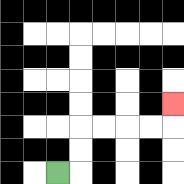{'start': '[2, 7]', 'end': '[7, 4]', 'path_directions': 'R,U,U,R,R,R,R,U', 'path_coordinates': '[[2, 7], [3, 7], [3, 6], [3, 5], [4, 5], [5, 5], [6, 5], [7, 5], [7, 4]]'}